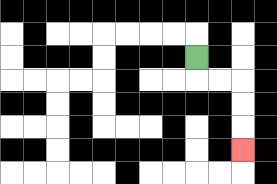{'start': '[8, 2]', 'end': '[10, 6]', 'path_directions': 'D,R,R,D,D,D', 'path_coordinates': '[[8, 2], [8, 3], [9, 3], [10, 3], [10, 4], [10, 5], [10, 6]]'}